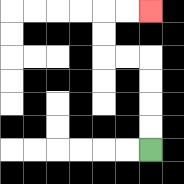{'start': '[6, 6]', 'end': '[6, 0]', 'path_directions': 'U,U,U,U,L,L,U,U,R,R', 'path_coordinates': '[[6, 6], [6, 5], [6, 4], [6, 3], [6, 2], [5, 2], [4, 2], [4, 1], [4, 0], [5, 0], [6, 0]]'}